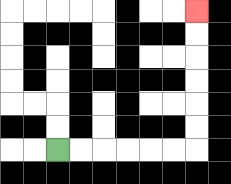{'start': '[2, 6]', 'end': '[8, 0]', 'path_directions': 'R,R,R,R,R,R,U,U,U,U,U,U', 'path_coordinates': '[[2, 6], [3, 6], [4, 6], [5, 6], [6, 6], [7, 6], [8, 6], [8, 5], [8, 4], [8, 3], [8, 2], [8, 1], [8, 0]]'}